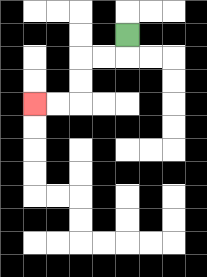{'start': '[5, 1]', 'end': '[1, 4]', 'path_directions': 'D,L,L,D,D,L,L', 'path_coordinates': '[[5, 1], [5, 2], [4, 2], [3, 2], [3, 3], [3, 4], [2, 4], [1, 4]]'}